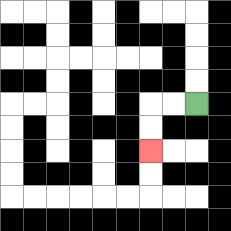{'start': '[8, 4]', 'end': '[6, 6]', 'path_directions': 'L,L,D,D', 'path_coordinates': '[[8, 4], [7, 4], [6, 4], [6, 5], [6, 6]]'}